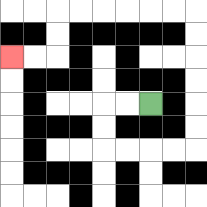{'start': '[6, 4]', 'end': '[0, 2]', 'path_directions': 'L,L,D,D,R,R,R,R,U,U,U,U,U,U,L,L,L,L,L,L,D,D,L,L', 'path_coordinates': '[[6, 4], [5, 4], [4, 4], [4, 5], [4, 6], [5, 6], [6, 6], [7, 6], [8, 6], [8, 5], [8, 4], [8, 3], [8, 2], [8, 1], [8, 0], [7, 0], [6, 0], [5, 0], [4, 0], [3, 0], [2, 0], [2, 1], [2, 2], [1, 2], [0, 2]]'}